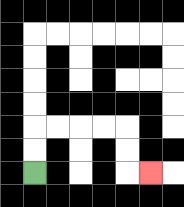{'start': '[1, 7]', 'end': '[6, 7]', 'path_directions': 'U,U,R,R,R,R,D,D,R', 'path_coordinates': '[[1, 7], [1, 6], [1, 5], [2, 5], [3, 5], [4, 5], [5, 5], [5, 6], [5, 7], [6, 7]]'}